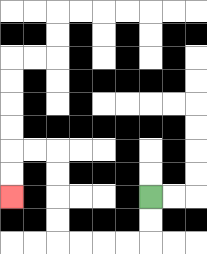{'start': '[6, 8]', 'end': '[0, 8]', 'path_directions': 'D,D,L,L,L,L,U,U,U,U,L,L,D,D', 'path_coordinates': '[[6, 8], [6, 9], [6, 10], [5, 10], [4, 10], [3, 10], [2, 10], [2, 9], [2, 8], [2, 7], [2, 6], [1, 6], [0, 6], [0, 7], [0, 8]]'}